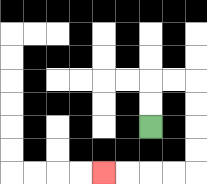{'start': '[6, 5]', 'end': '[4, 7]', 'path_directions': 'U,U,R,R,D,D,D,D,L,L,L,L', 'path_coordinates': '[[6, 5], [6, 4], [6, 3], [7, 3], [8, 3], [8, 4], [8, 5], [8, 6], [8, 7], [7, 7], [6, 7], [5, 7], [4, 7]]'}